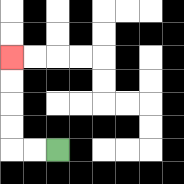{'start': '[2, 6]', 'end': '[0, 2]', 'path_directions': 'L,L,U,U,U,U', 'path_coordinates': '[[2, 6], [1, 6], [0, 6], [0, 5], [0, 4], [0, 3], [0, 2]]'}